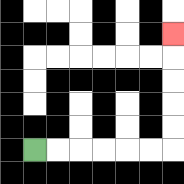{'start': '[1, 6]', 'end': '[7, 1]', 'path_directions': 'R,R,R,R,R,R,U,U,U,U,U', 'path_coordinates': '[[1, 6], [2, 6], [3, 6], [4, 6], [5, 6], [6, 6], [7, 6], [7, 5], [7, 4], [7, 3], [7, 2], [7, 1]]'}